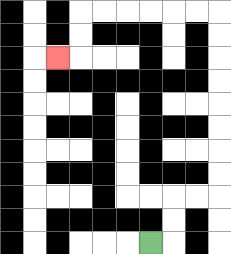{'start': '[6, 10]', 'end': '[2, 2]', 'path_directions': 'R,U,U,R,R,U,U,U,U,U,U,U,U,L,L,L,L,L,L,D,D,L', 'path_coordinates': '[[6, 10], [7, 10], [7, 9], [7, 8], [8, 8], [9, 8], [9, 7], [9, 6], [9, 5], [9, 4], [9, 3], [9, 2], [9, 1], [9, 0], [8, 0], [7, 0], [6, 0], [5, 0], [4, 0], [3, 0], [3, 1], [3, 2], [2, 2]]'}